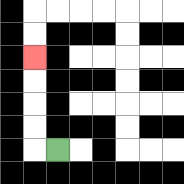{'start': '[2, 6]', 'end': '[1, 2]', 'path_directions': 'L,U,U,U,U', 'path_coordinates': '[[2, 6], [1, 6], [1, 5], [1, 4], [1, 3], [1, 2]]'}